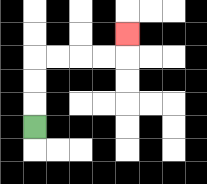{'start': '[1, 5]', 'end': '[5, 1]', 'path_directions': 'U,U,U,R,R,R,R,U', 'path_coordinates': '[[1, 5], [1, 4], [1, 3], [1, 2], [2, 2], [3, 2], [4, 2], [5, 2], [5, 1]]'}